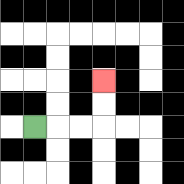{'start': '[1, 5]', 'end': '[4, 3]', 'path_directions': 'R,R,R,U,U', 'path_coordinates': '[[1, 5], [2, 5], [3, 5], [4, 5], [4, 4], [4, 3]]'}